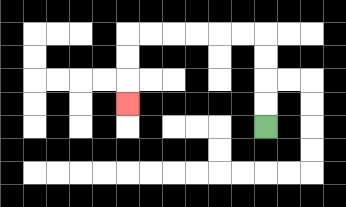{'start': '[11, 5]', 'end': '[5, 4]', 'path_directions': 'U,U,U,U,L,L,L,L,L,L,D,D,D', 'path_coordinates': '[[11, 5], [11, 4], [11, 3], [11, 2], [11, 1], [10, 1], [9, 1], [8, 1], [7, 1], [6, 1], [5, 1], [5, 2], [5, 3], [5, 4]]'}